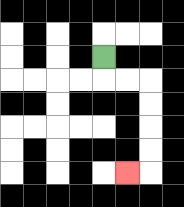{'start': '[4, 2]', 'end': '[5, 7]', 'path_directions': 'D,R,R,D,D,D,D,L', 'path_coordinates': '[[4, 2], [4, 3], [5, 3], [6, 3], [6, 4], [6, 5], [6, 6], [6, 7], [5, 7]]'}